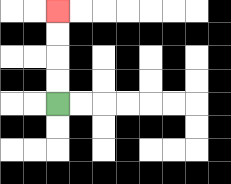{'start': '[2, 4]', 'end': '[2, 0]', 'path_directions': 'U,U,U,U', 'path_coordinates': '[[2, 4], [2, 3], [2, 2], [2, 1], [2, 0]]'}